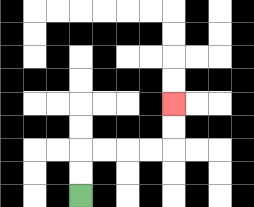{'start': '[3, 8]', 'end': '[7, 4]', 'path_directions': 'U,U,R,R,R,R,U,U', 'path_coordinates': '[[3, 8], [3, 7], [3, 6], [4, 6], [5, 6], [6, 6], [7, 6], [7, 5], [7, 4]]'}